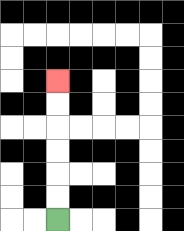{'start': '[2, 9]', 'end': '[2, 3]', 'path_directions': 'U,U,U,U,U,U', 'path_coordinates': '[[2, 9], [2, 8], [2, 7], [2, 6], [2, 5], [2, 4], [2, 3]]'}